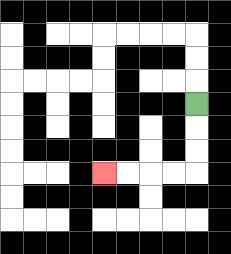{'start': '[8, 4]', 'end': '[4, 7]', 'path_directions': 'D,D,D,L,L,L,L', 'path_coordinates': '[[8, 4], [8, 5], [8, 6], [8, 7], [7, 7], [6, 7], [5, 7], [4, 7]]'}